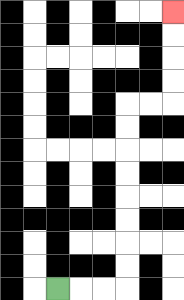{'start': '[2, 12]', 'end': '[7, 0]', 'path_directions': 'R,R,R,U,U,U,U,U,U,U,U,R,R,U,U,U,U', 'path_coordinates': '[[2, 12], [3, 12], [4, 12], [5, 12], [5, 11], [5, 10], [5, 9], [5, 8], [5, 7], [5, 6], [5, 5], [5, 4], [6, 4], [7, 4], [7, 3], [7, 2], [7, 1], [7, 0]]'}